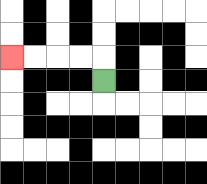{'start': '[4, 3]', 'end': '[0, 2]', 'path_directions': 'U,L,L,L,L', 'path_coordinates': '[[4, 3], [4, 2], [3, 2], [2, 2], [1, 2], [0, 2]]'}